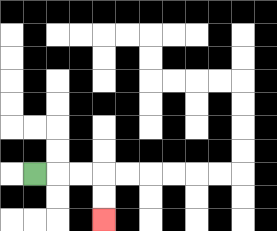{'start': '[1, 7]', 'end': '[4, 9]', 'path_directions': 'R,R,R,D,D', 'path_coordinates': '[[1, 7], [2, 7], [3, 7], [4, 7], [4, 8], [4, 9]]'}